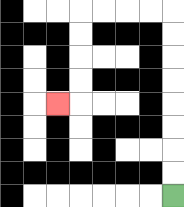{'start': '[7, 8]', 'end': '[2, 4]', 'path_directions': 'U,U,U,U,U,U,U,U,L,L,L,L,D,D,D,D,L', 'path_coordinates': '[[7, 8], [7, 7], [7, 6], [7, 5], [7, 4], [7, 3], [7, 2], [7, 1], [7, 0], [6, 0], [5, 0], [4, 0], [3, 0], [3, 1], [3, 2], [3, 3], [3, 4], [2, 4]]'}